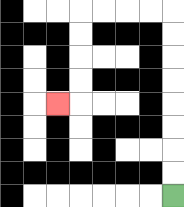{'start': '[7, 8]', 'end': '[2, 4]', 'path_directions': 'U,U,U,U,U,U,U,U,L,L,L,L,D,D,D,D,L', 'path_coordinates': '[[7, 8], [7, 7], [7, 6], [7, 5], [7, 4], [7, 3], [7, 2], [7, 1], [7, 0], [6, 0], [5, 0], [4, 0], [3, 0], [3, 1], [3, 2], [3, 3], [3, 4], [2, 4]]'}